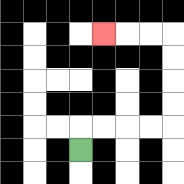{'start': '[3, 6]', 'end': '[4, 1]', 'path_directions': 'U,R,R,R,R,U,U,U,U,L,L,L', 'path_coordinates': '[[3, 6], [3, 5], [4, 5], [5, 5], [6, 5], [7, 5], [7, 4], [7, 3], [7, 2], [7, 1], [6, 1], [5, 1], [4, 1]]'}